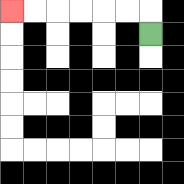{'start': '[6, 1]', 'end': '[0, 0]', 'path_directions': 'U,L,L,L,L,L,L', 'path_coordinates': '[[6, 1], [6, 0], [5, 0], [4, 0], [3, 0], [2, 0], [1, 0], [0, 0]]'}